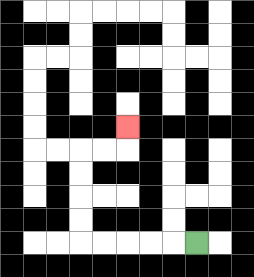{'start': '[8, 10]', 'end': '[5, 5]', 'path_directions': 'L,L,L,L,L,U,U,U,U,R,R,U', 'path_coordinates': '[[8, 10], [7, 10], [6, 10], [5, 10], [4, 10], [3, 10], [3, 9], [3, 8], [3, 7], [3, 6], [4, 6], [5, 6], [5, 5]]'}